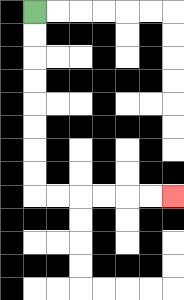{'start': '[1, 0]', 'end': '[7, 8]', 'path_directions': 'D,D,D,D,D,D,D,D,R,R,R,R,R,R', 'path_coordinates': '[[1, 0], [1, 1], [1, 2], [1, 3], [1, 4], [1, 5], [1, 6], [1, 7], [1, 8], [2, 8], [3, 8], [4, 8], [5, 8], [6, 8], [7, 8]]'}